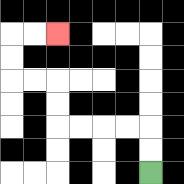{'start': '[6, 7]', 'end': '[2, 1]', 'path_directions': 'U,U,L,L,L,L,U,U,L,L,U,U,R,R', 'path_coordinates': '[[6, 7], [6, 6], [6, 5], [5, 5], [4, 5], [3, 5], [2, 5], [2, 4], [2, 3], [1, 3], [0, 3], [0, 2], [0, 1], [1, 1], [2, 1]]'}